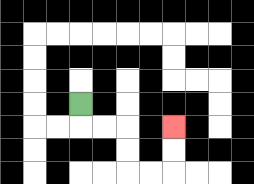{'start': '[3, 4]', 'end': '[7, 5]', 'path_directions': 'D,R,R,D,D,R,R,U,U', 'path_coordinates': '[[3, 4], [3, 5], [4, 5], [5, 5], [5, 6], [5, 7], [6, 7], [7, 7], [7, 6], [7, 5]]'}